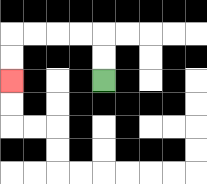{'start': '[4, 3]', 'end': '[0, 3]', 'path_directions': 'U,U,L,L,L,L,D,D', 'path_coordinates': '[[4, 3], [4, 2], [4, 1], [3, 1], [2, 1], [1, 1], [0, 1], [0, 2], [0, 3]]'}